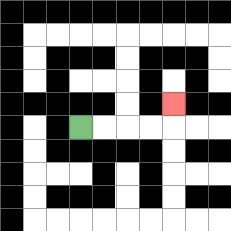{'start': '[3, 5]', 'end': '[7, 4]', 'path_directions': 'R,R,R,R,U', 'path_coordinates': '[[3, 5], [4, 5], [5, 5], [6, 5], [7, 5], [7, 4]]'}